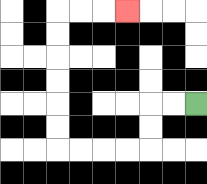{'start': '[8, 4]', 'end': '[5, 0]', 'path_directions': 'L,L,D,D,L,L,L,L,U,U,U,U,U,U,R,R,R', 'path_coordinates': '[[8, 4], [7, 4], [6, 4], [6, 5], [6, 6], [5, 6], [4, 6], [3, 6], [2, 6], [2, 5], [2, 4], [2, 3], [2, 2], [2, 1], [2, 0], [3, 0], [4, 0], [5, 0]]'}